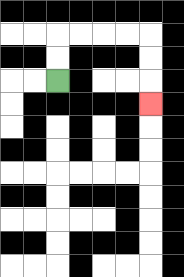{'start': '[2, 3]', 'end': '[6, 4]', 'path_directions': 'U,U,R,R,R,R,D,D,D', 'path_coordinates': '[[2, 3], [2, 2], [2, 1], [3, 1], [4, 1], [5, 1], [6, 1], [6, 2], [6, 3], [6, 4]]'}